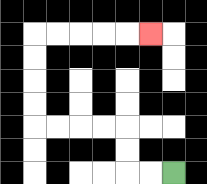{'start': '[7, 7]', 'end': '[6, 1]', 'path_directions': 'L,L,U,U,L,L,L,L,U,U,U,U,R,R,R,R,R', 'path_coordinates': '[[7, 7], [6, 7], [5, 7], [5, 6], [5, 5], [4, 5], [3, 5], [2, 5], [1, 5], [1, 4], [1, 3], [1, 2], [1, 1], [2, 1], [3, 1], [4, 1], [5, 1], [6, 1]]'}